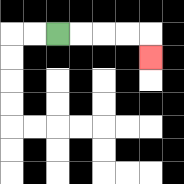{'start': '[2, 1]', 'end': '[6, 2]', 'path_directions': 'R,R,R,R,D', 'path_coordinates': '[[2, 1], [3, 1], [4, 1], [5, 1], [6, 1], [6, 2]]'}